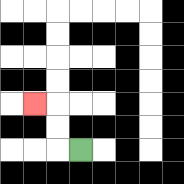{'start': '[3, 6]', 'end': '[1, 4]', 'path_directions': 'L,U,U,L', 'path_coordinates': '[[3, 6], [2, 6], [2, 5], [2, 4], [1, 4]]'}